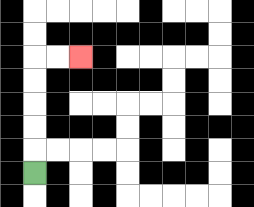{'start': '[1, 7]', 'end': '[3, 2]', 'path_directions': 'U,U,U,U,U,R,R', 'path_coordinates': '[[1, 7], [1, 6], [1, 5], [1, 4], [1, 3], [1, 2], [2, 2], [3, 2]]'}